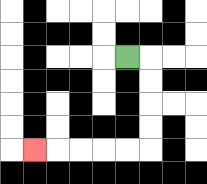{'start': '[5, 2]', 'end': '[1, 6]', 'path_directions': 'R,D,D,D,D,L,L,L,L,L', 'path_coordinates': '[[5, 2], [6, 2], [6, 3], [6, 4], [6, 5], [6, 6], [5, 6], [4, 6], [3, 6], [2, 6], [1, 6]]'}